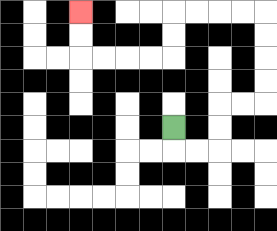{'start': '[7, 5]', 'end': '[3, 0]', 'path_directions': 'D,R,R,U,U,R,R,U,U,U,U,L,L,L,L,D,D,L,L,L,L,U,U', 'path_coordinates': '[[7, 5], [7, 6], [8, 6], [9, 6], [9, 5], [9, 4], [10, 4], [11, 4], [11, 3], [11, 2], [11, 1], [11, 0], [10, 0], [9, 0], [8, 0], [7, 0], [7, 1], [7, 2], [6, 2], [5, 2], [4, 2], [3, 2], [3, 1], [3, 0]]'}